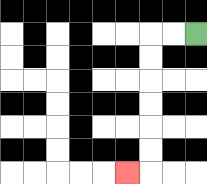{'start': '[8, 1]', 'end': '[5, 7]', 'path_directions': 'L,L,D,D,D,D,D,D,L', 'path_coordinates': '[[8, 1], [7, 1], [6, 1], [6, 2], [6, 3], [6, 4], [6, 5], [6, 6], [6, 7], [5, 7]]'}